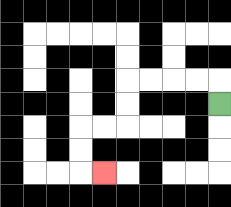{'start': '[9, 4]', 'end': '[4, 7]', 'path_directions': 'U,L,L,L,L,D,D,L,L,D,D,R', 'path_coordinates': '[[9, 4], [9, 3], [8, 3], [7, 3], [6, 3], [5, 3], [5, 4], [5, 5], [4, 5], [3, 5], [3, 6], [3, 7], [4, 7]]'}